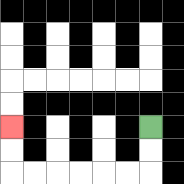{'start': '[6, 5]', 'end': '[0, 5]', 'path_directions': 'D,D,L,L,L,L,L,L,U,U', 'path_coordinates': '[[6, 5], [6, 6], [6, 7], [5, 7], [4, 7], [3, 7], [2, 7], [1, 7], [0, 7], [0, 6], [0, 5]]'}